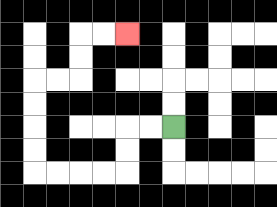{'start': '[7, 5]', 'end': '[5, 1]', 'path_directions': 'L,L,D,D,L,L,L,L,U,U,U,U,R,R,U,U,R,R', 'path_coordinates': '[[7, 5], [6, 5], [5, 5], [5, 6], [5, 7], [4, 7], [3, 7], [2, 7], [1, 7], [1, 6], [1, 5], [1, 4], [1, 3], [2, 3], [3, 3], [3, 2], [3, 1], [4, 1], [5, 1]]'}